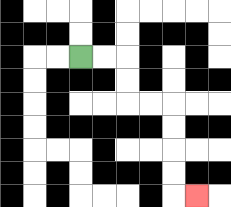{'start': '[3, 2]', 'end': '[8, 8]', 'path_directions': 'R,R,D,D,R,R,D,D,D,D,R', 'path_coordinates': '[[3, 2], [4, 2], [5, 2], [5, 3], [5, 4], [6, 4], [7, 4], [7, 5], [7, 6], [7, 7], [7, 8], [8, 8]]'}